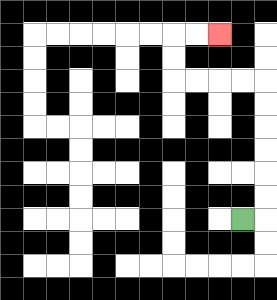{'start': '[10, 9]', 'end': '[9, 1]', 'path_directions': 'R,U,U,U,U,U,U,L,L,L,L,U,U,R,R', 'path_coordinates': '[[10, 9], [11, 9], [11, 8], [11, 7], [11, 6], [11, 5], [11, 4], [11, 3], [10, 3], [9, 3], [8, 3], [7, 3], [7, 2], [7, 1], [8, 1], [9, 1]]'}